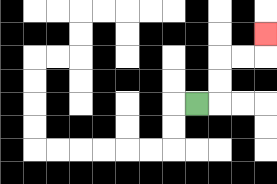{'start': '[8, 4]', 'end': '[11, 1]', 'path_directions': 'R,U,U,R,R,U', 'path_coordinates': '[[8, 4], [9, 4], [9, 3], [9, 2], [10, 2], [11, 2], [11, 1]]'}